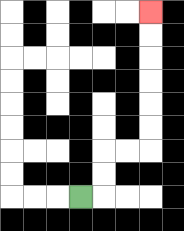{'start': '[3, 8]', 'end': '[6, 0]', 'path_directions': 'R,U,U,R,R,U,U,U,U,U,U', 'path_coordinates': '[[3, 8], [4, 8], [4, 7], [4, 6], [5, 6], [6, 6], [6, 5], [6, 4], [6, 3], [6, 2], [6, 1], [6, 0]]'}